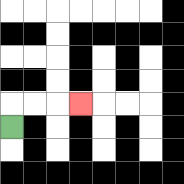{'start': '[0, 5]', 'end': '[3, 4]', 'path_directions': 'U,R,R,R', 'path_coordinates': '[[0, 5], [0, 4], [1, 4], [2, 4], [3, 4]]'}